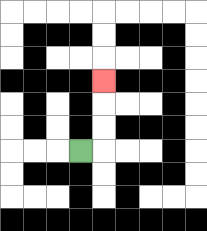{'start': '[3, 6]', 'end': '[4, 3]', 'path_directions': 'R,U,U,U', 'path_coordinates': '[[3, 6], [4, 6], [4, 5], [4, 4], [4, 3]]'}